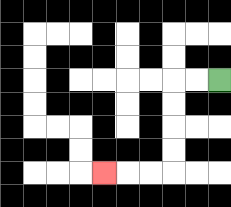{'start': '[9, 3]', 'end': '[4, 7]', 'path_directions': 'L,L,D,D,D,D,L,L,L', 'path_coordinates': '[[9, 3], [8, 3], [7, 3], [7, 4], [7, 5], [7, 6], [7, 7], [6, 7], [5, 7], [4, 7]]'}